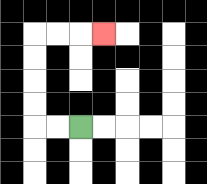{'start': '[3, 5]', 'end': '[4, 1]', 'path_directions': 'L,L,U,U,U,U,R,R,R', 'path_coordinates': '[[3, 5], [2, 5], [1, 5], [1, 4], [1, 3], [1, 2], [1, 1], [2, 1], [3, 1], [4, 1]]'}